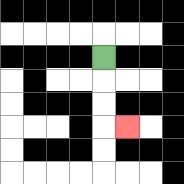{'start': '[4, 2]', 'end': '[5, 5]', 'path_directions': 'D,D,D,R', 'path_coordinates': '[[4, 2], [4, 3], [4, 4], [4, 5], [5, 5]]'}